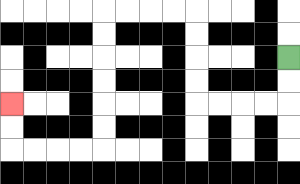{'start': '[12, 2]', 'end': '[0, 4]', 'path_directions': 'D,D,L,L,L,L,U,U,U,U,L,L,L,L,D,D,D,D,D,D,L,L,L,L,U,U', 'path_coordinates': '[[12, 2], [12, 3], [12, 4], [11, 4], [10, 4], [9, 4], [8, 4], [8, 3], [8, 2], [8, 1], [8, 0], [7, 0], [6, 0], [5, 0], [4, 0], [4, 1], [4, 2], [4, 3], [4, 4], [4, 5], [4, 6], [3, 6], [2, 6], [1, 6], [0, 6], [0, 5], [0, 4]]'}